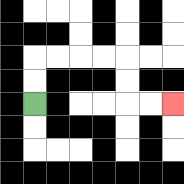{'start': '[1, 4]', 'end': '[7, 4]', 'path_directions': 'U,U,R,R,R,R,D,D,R,R', 'path_coordinates': '[[1, 4], [1, 3], [1, 2], [2, 2], [3, 2], [4, 2], [5, 2], [5, 3], [5, 4], [6, 4], [7, 4]]'}